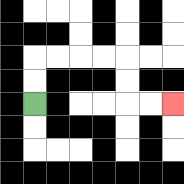{'start': '[1, 4]', 'end': '[7, 4]', 'path_directions': 'U,U,R,R,R,R,D,D,R,R', 'path_coordinates': '[[1, 4], [1, 3], [1, 2], [2, 2], [3, 2], [4, 2], [5, 2], [5, 3], [5, 4], [6, 4], [7, 4]]'}